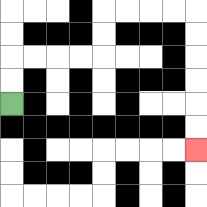{'start': '[0, 4]', 'end': '[8, 6]', 'path_directions': 'U,U,R,R,R,R,U,U,R,R,R,R,D,D,D,D,D,D', 'path_coordinates': '[[0, 4], [0, 3], [0, 2], [1, 2], [2, 2], [3, 2], [4, 2], [4, 1], [4, 0], [5, 0], [6, 0], [7, 0], [8, 0], [8, 1], [8, 2], [8, 3], [8, 4], [8, 5], [8, 6]]'}